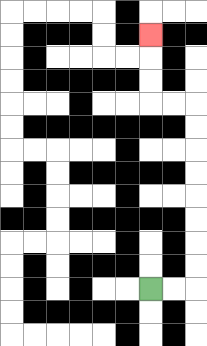{'start': '[6, 12]', 'end': '[6, 1]', 'path_directions': 'R,R,U,U,U,U,U,U,U,U,L,L,U,U,U', 'path_coordinates': '[[6, 12], [7, 12], [8, 12], [8, 11], [8, 10], [8, 9], [8, 8], [8, 7], [8, 6], [8, 5], [8, 4], [7, 4], [6, 4], [6, 3], [6, 2], [6, 1]]'}